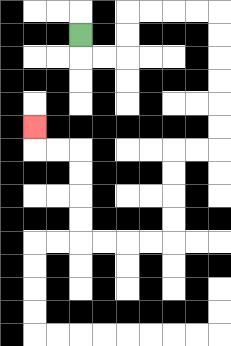{'start': '[3, 1]', 'end': '[1, 5]', 'path_directions': 'D,R,R,U,U,R,R,R,R,D,D,D,D,D,D,L,L,D,D,D,D,L,L,L,L,U,U,U,U,L,L,U', 'path_coordinates': '[[3, 1], [3, 2], [4, 2], [5, 2], [5, 1], [5, 0], [6, 0], [7, 0], [8, 0], [9, 0], [9, 1], [9, 2], [9, 3], [9, 4], [9, 5], [9, 6], [8, 6], [7, 6], [7, 7], [7, 8], [7, 9], [7, 10], [6, 10], [5, 10], [4, 10], [3, 10], [3, 9], [3, 8], [3, 7], [3, 6], [2, 6], [1, 6], [1, 5]]'}